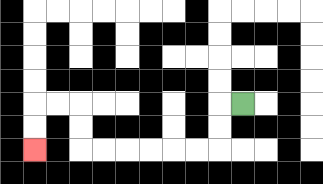{'start': '[10, 4]', 'end': '[1, 6]', 'path_directions': 'L,D,D,L,L,L,L,L,L,U,U,L,L,D,D', 'path_coordinates': '[[10, 4], [9, 4], [9, 5], [9, 6], [8, 6], [7, 6], [6, 6], [5, 6], [4, 6], [3, 6], [3, 5], [3, 4], [2, 4], [1, 4], [1, 5], [1, 6]]'}